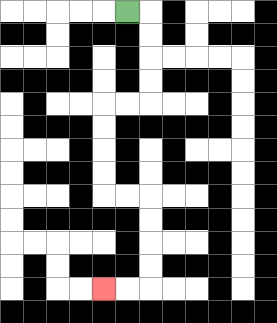{'start': '[5, 0]', 'end': '[4, 12]', 'path_directions': 'R,D,D,D,D,L,L,D,D,D,D,R,R,D,D,D,D,L,L', 'path_coordinates': '[[5, 0], [6, 0], [6, 1], [6, 2], [6, 3], [6, 4], [5, 4], [4, 4], [4, 5], [4, 6], [4, 7], [4, 8], [5, 8], [6, 8], [6, 9], [6, 10], [6, 11], [6, 12], [5, 12], [4, 12]]'}